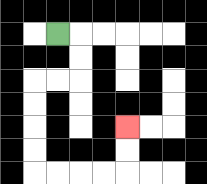{'start': '[2, 1]', 'end': '[5, 5]', 'path_directions': 'R,D,D,L,L,D,D,D,D,R,R,R,R,U,U', 'path_coordinates': '[[2, 1], [3, 1], [3, 2], [3, 3], [2, 3], [1, 3], [1, 4], [1, 5], [1, 6], [1, 7], [2, 7], [3, 7], [4, 7], [5, 7], [5, 6], [5, 5]]'}